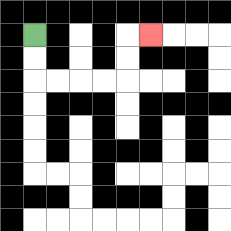{'start': '[1, 1]', 'end': '[6, 1]', 'path_directions': 'D,D,R,R,R,R,U,U,R', 'path_coordinates': '[[1, 1], [1, 2], [1, 3], [2, 3], [3, 3], [4, 3], [5, 3], [5, 2], [5, 1], [6, 1]]'}